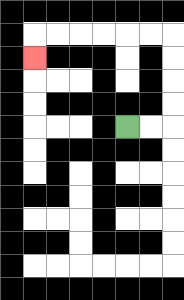{'start': '[5, 5]', 'end': '[1, 2]', 'path_directions': 'R,R,U,U,U,U,L,L,L,L,L,L,D', 'path_coordinates': '[[5, 5], [6, 5], [7, 5], [7, 4], [7, 3], [7, 2], [7, 1], [6, 1], [5, 1], [4, 1], [3, 1], [2, 1], [1, 1], [1, 2]]'}